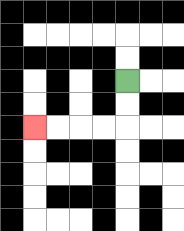{'start': '[5, 3]', 'end': '[1, 5]', 'path_directions': 'D,D,L,L,L,L', 'path_coordinates': '[[5, 3], [5, 4], [5, 5], [4, 5], [3, 5], [2, 5], [1, 5]]'}